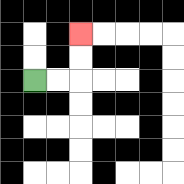{'start': '[1, 3]', 'end': '[3, 1]', 'path_directions': 'R,R,U,U', 'path_coordinates': '[[1, 3], [2, 3], [3, 3], [3, 2], [3, 1]]'}